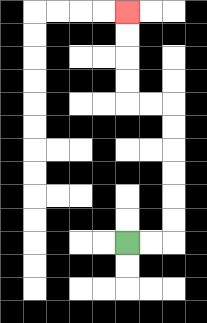{'start': '[5, 10]', 'end': '[5, 0]', 'path_directions': 'R,R,U,U,U,U,U,U,L,L,U,U,U,U', 'path_coordinates': '[[5, 10], [6, 10], [7, 10], [7, 9], [7, 8], [7, 7], [7, 6], [7, 5], [7, 4], [6, 4], [5, 4], [5, 3], [5, 2], [5, 1], [5, 0]]'}